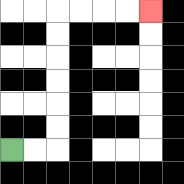{'start': '[0, 6]', 'end': '[6, 0]', 'path_directions': 'R,R,U,U,U,U,U,U,R,R,R,R', 'path_coordinates': '[[0, 6], [1, 6], [2, 6], [2, 5], [2, 4], [2, 3], [2, 2], [2, 1], [2, 0], [3, 0], [4, 0], [5, 0], [6, 0]]'}